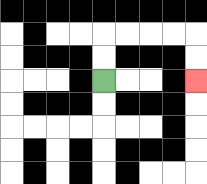{'start': '[4, 3]', 'end': '[8, 3]', 'path_directions': 'U,U,R,R,R,R,D,D', 'path_coordinates': '[[4, 3], [4, 2], [4, 1], [5, 1], [6, 1], [7, 1], [8, 1], [8, 2], [8, 3]]'}